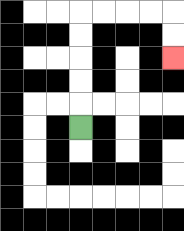{'start': '[3, 5]', 'end': '[7, 2]', 'path_directions': 'U,U,U,U,U,R,R,R,R,D,D', 'path_coordinates': '[[3, 5], [3, 4], [3, 3], [3, 2], [3, 1], [3, 0], [4, 0], [5, 0], [6, 0], [7, 0], [7, 1], [7, 2]]'}